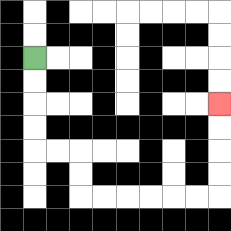{'start': '[1, 2]', 'end': '[9, 4]', 'path_directions': 'D,D,D,D,R,R,D,D,R,R,R,R,R,R,U,U,U,U', 'path_coordinates': '[[1, 2], [1, 3], [1, 4], [1, 5], [1, 6], [2, 6], [3, 6], [3, 7], [3, 8], [4, 8], [5, 8], [6, 8], [7, 8], [8, 8], [9, 8], [9, 7], [9, 6], [9, 5], [9, 4]]'}